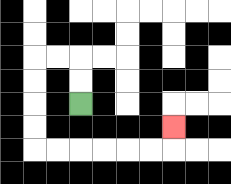{'start': '[3, 4]', 'end': '[7, 5]', 'path_directions': 'U,U,L,L,D,D,D,D,R,R,R,R,R,R,U', 'path_coordinates': '[[3, 4], [3, 3], [3, 2], [2, 2], [1, 2], [1, 3], [1, 4], [1, 5], [1, 6], [2, 6], [3, 6], [4, 6], [5, 6], [6, 6], [7, 6], [7, 5]]'}